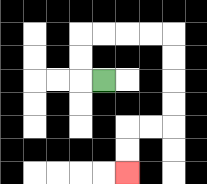{'start': '[4, 3]', 'end': '[5, 7]', 'path_directions': 'L,U,U,R,R,R,R,D,D,D,D,L,L,D,D', 'path_coordinates': '[[4, 3], [3, 3], [3, 2], [3, 1], [4, 1], [5, 1], [6, 1], [7, 1], [7, 2], [7, 3], [7, 4], [7, 5], [6, 5], [5, 5], [5, 6], [5, 7]]'}